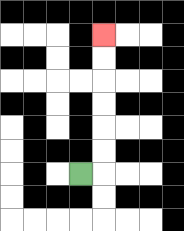{'start': '[3, 7]', 'end': '[4, 1]', 'path_directions': 'R,U,U,U,U,U,U', 'path_coordinates': '[[3, 7], [4, 7], [4, 6], [4, 5], [4, 4], [4, 3], [4, 2], [4, 1]]'}